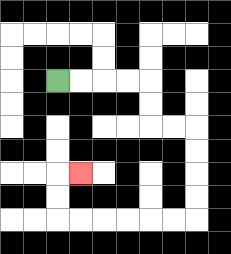{'start': '[2, 3]', 'end': '[3, 7]', 'path_directions': 'R,R,R,R,D,D,R,R,D,D,D,D,L,L,L,L,L,L,U,U,R', 'path_coordinates': '[[2, 3], [3, 3], [4, 3], [5, 3], [6, 3], [6, 4], [6, 5], [7, 5], [8, 5], [8, 6], [8, 7], [8, 8], [8, 9], [7, 9], [6, 9], [5, 9], [4, 9], [3, 9], [2, 9], [2, 8], [2, 7], [3, 7]]'}